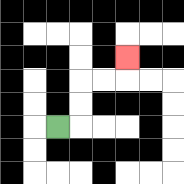{'start': '[2, 5]', 'end': '[5, 2]', 'path_directions': 'R,U,U,R,R,U', 'path_coordinates': '[[2, 5], [3, 5], [3, 4], [3, 3], [4, 3], [5, 3], [5, 2]]'}